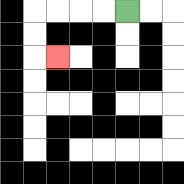{'start': '[5, 0]', 'end': '[2, 2]', 'path_directions': 'L,L,L,L,D,D,R', 'path_coordinates': '[[5, 0], [4, 0], [3, 0], [2, 0], [1, 0], [1, 1], [1, 2], [2, 2]]'}